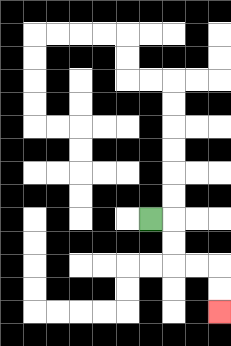{'start': '[6, 9]', 'end': '[9, 13]', 'path_directions': 'R,D,D,R,R,D,D', 'path_coordinates': '[[6, 9], [7, 9], [7, 10], [7, 11], [8, 11], [9, 11], [9, 12], [9, 13]]'}